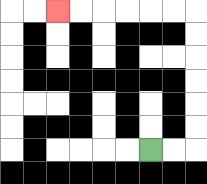{'start': '[6, 6]', 'end': '[2, 0]', 'path_directions': 'R,R,U,U,U,U,U,U,L,L,L,L,L,L', 'path_coordinates': '[[6, 6], [7, 6], [8, 6], [8, 5], [8, 4], [8, 3], [8, 2], [8, 1], [8, 0], [7, 0], [6, 0], [5, 0], [4, 0], [3, 0], [2, 0]]'}